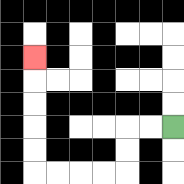{'start': '[7, 5]', 'end': '[1, 2]', 'path_directions': 'L,L,D,D,L,L,L,L,U,U,U,U,U', 'path_coordinates': '[[7, 5], [6, 5], [5, 5], [5, 6], [5, 7], [4, 7], [3, 7], [2, 7], [1, 7], [1, 6], [1, 5], [1, 4], [1, 3], [1, 2]]'}